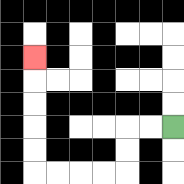{'start': '[7, 5]', 'end': '[1, 2]', 'path_directions': 'L,L,D,D,L,L,L,L,U,U,U,U,U', 'path_coordinates': '[[7, 5], [6, 5], [5, 5], [5, 6], [5, 7], [4, 7], [3, 7], [2, 7], [1, 7], [1, 6], [1, 5], [1, 4], [1, 3], [1, 2]]'}